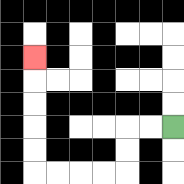{'start': '[7, 5]', 'end': '[1, 2]', 'path_directions': 'L,L,D,D,L,L,L,L,U,U,U,U,U', 'path_coordinates': '[[7, 5], [6, 5], [5, 5], [5, 6], [5, 7], [4, 7], [3, 7], [2, 7], [1, 7], [1, 6], [1, 5], [1, 4], [1, 3], [1, 2]]'}